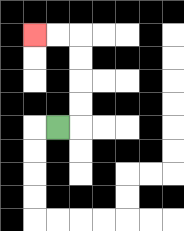{'start': '[2, 5]', 'end': '[1, 1]', 'path_directions': 'R,U,U,U,U,L,L', 'path_coordinates': '[[2, 5], [3, 5], [3, 4], [3, 3], [3, 2], [3, 1], [2, 1], [1, 1]]'}